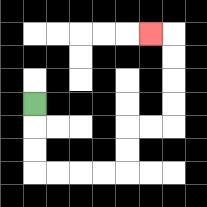{'start': '[1, 4]', 'end': '[6, 1]', 'path_directions': 'D,D,D,R,R,R,R,U,U,R,R,U,U,U,U,L', 'path_coordinates': '[[1, 4], [1, 5], [1, 6], [1, 7], [2, 7], [3, 7], [4, 7], [5, 7], [5, 6], [5, 5], [6, 5], [7, 5], [7, 4], [7, 3], [7, 2], [7, 1], [6, 1]]'}